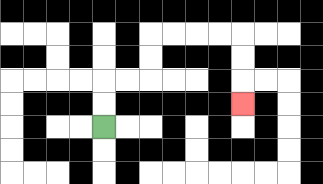{'start': '[4, 5]', 'end': '[10, 4]', 'path_directions': 'U,U,R,R,U,U,R,R,R,R,D,D,D', 'path_coordinates': '[[4, 5], [4, 4], [4, 3], [5, 3], [6, 3], [6, 2], [6, 1], [7, 1], [8, 1], [9, 1], [10, 1], [10, 2], [10, 3], [10, 4]]'}